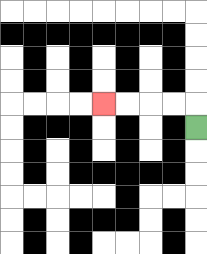{'start': '[8, 5]', 'end': '[4, 4]', 'path_directions': 'U,L,L,L,L', 'path_coordinates': '[[8, 5], [8, 4], [7, 4], [6, 4], [5, 4], [4, 4]]'}